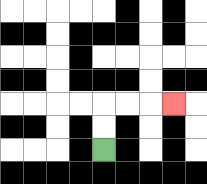{'start': '[4, 6]', 'end': '[7, 4]', 'path_directions': 'U,U,R,R,R', 'path_coordinates': '[[4, 6], [4, 5], [4, 4], [5, 4], [6, 4], [7, 4]]'}